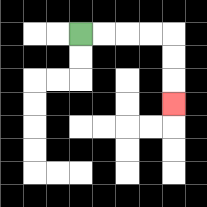{'start': '[3, 1]', 'end': '[7, 4]', 'path_directions': 'R,R,R,R,D,D,D', 'path_coordinates': '[[3, 1], [4, 1], [5, 1], [6, 1], [7, 1], [7, 2], [7, 3], [7, 4]]'}